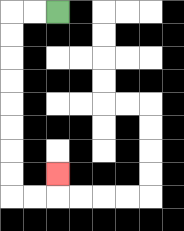{'start': '[2, 0]', 'end': '[2, 7]', 'path_directions': 'L,L,D,D,D,D,D,D,D,D,R,R,U', 'path_coordinates': '[[2, 0], [1, 0], [0, 0], [0, 1], [0, 2], [0, 3], [0, 4], [0, 5], [0, 6], [0, 7], [0, 8], [1, 8], [2, 8], [2, 7]]'}